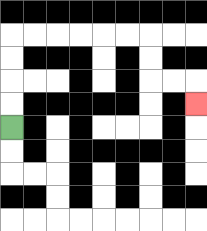{'start': '[0, 5]', 'end': '[8, 4]', 'path_directions': 'U,U,U,U,R,R,R,R,R,R,D,D,R,R,D', 'path_coordinates': '[[0, 5], [0, 4], [0, 3], [0, 2], [0, 1], [1, 1], [2, 1], [3, 1], [4, 1], [5, 1], [6, 1], [6, 2], [6, 3], [7, 3], [8, 3], [8, 4]]'}